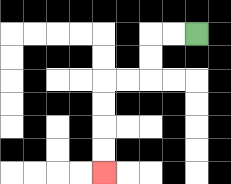{'start': '[8, 1]', 'end': '[4, 7]', 'path_directions': 'L,L,D,D,L,L,D,D,D,D', 'path_coordinates': '[[8, 1], [7, 1], [6, 1], [6, 2], [6, 3], [5, 3], [4, 3], [4, 4], [4, 5], [4, 6], [4, 7]]'}